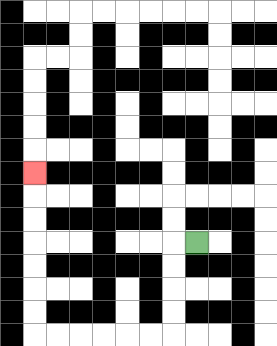{'start': '[8, 10]', 'end': '[1, 7]', 'path_directions': 'L,D,D,D,D,L,L,L,L,L,L,U,U,U,U,U,U,U', 'path_coordinates': '[[8, 10], [7, 10], [7, 11], [7, 12], [7, 13], [7, 14], [6, 14], [5, 14], [4, 14], [3, 14], [2, 14], [1, 14], [1, 13], [1, 12], [1, 11], [1, 10], [1, 9], [1, 8], [1, 7]]'}